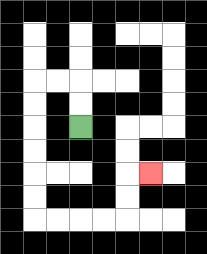{'start': '[3, 5]', 'end': '[6, 7]', 'path_directions': 'U,U,L,L,D,D,D,D,D,D,R,R,R,R,U,U,R', 'path_coordinates': '[[3, 5], [3, 4], [3, 3], [2, 3], [1, 3], [1, 4], [1, 5], [1, 6], [1, 7], [1, 8], [1, 9], [2, 9], [3, 9], [4, 9], [5, 9], [5, 8], [5, 7], [6, 7]]'}